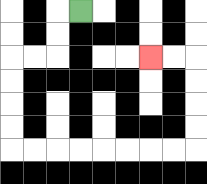{'start': '[3, 0]', 'end': '[6, 2]', 'path_directions': 'L,D,D,L,L,D,D,D,D,R,R,R,R,R,R,R,R,U,U,U,U,L,L', 'path_coordinates': '[[3, 0], [2, 0], [2, 1], [2, 2], [1, 2], [0, 2], [0, 3], [0, 4], [0, 5], [0, 6], [1, 6], [2, 6], [3, 6], [4, 6], [5, 6], [6, 6], [7, 6], [8, 6], [8, 5], [8, 4], [8, 3], [8, 2], [7, 2], [6, 2]]'}